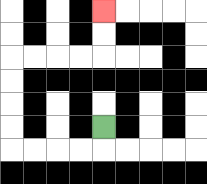{'start': '[4, 5]', 'end': '[4, 0]', 'path_directions': 'D,L,L,L,L,U,U,U,U,R,R,R,R,U,U', 'path_coordinates': '[[4, 5], [4, 6], [3, 6], [2, 6], [1, 6], [0, 6], [0, 5], [0, 4], [0, 3], [0, 2], [1, 2], [2, 2], [3, 2], [4, 2], [4, 1], [4, 0]]'}